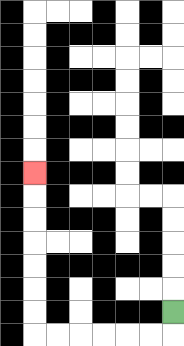{'start': '[7, 13]', 'end': '[1, 7]', 'path_directions': 'D,L,L,L,L,L,L,U,U,U,U,U,U,U', 'path_coordinates': '[[7, 13], [7, 14], [6, 14], [5, 14], [4, 14], [3, 14], [2, 14], [1, 14], [1, 13], [1, 12], [1, 11], [1, 10], [1, 9], [1, 8], [1, 7]]'}